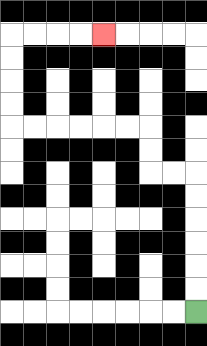{'start': '[8, 13]', 'end': '[4, 1]', 'path_directions': 'U,U,U,U,U,U,L,L,U,U,L,L,L,L,L,L,U,U,U,U,R,R,R,R', 'path_coordinates': '[[8, 13], [8, 12], [8, 11], [8, 10], [8, 9], [8, 8], [8, 7], [7, 7], [6, 7], [6, 6], [6, 5], [5, 5], [4, 5], [3, 5], [2, 5], [1, 5], [0, 5], [0, 4], [0, 3], [0, 2], [0, 1], [1, 1], [2, 1], [3, 1], [4, 1]]'}